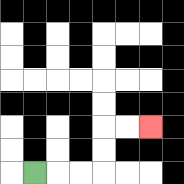{'start': '[1, 7]', 'end': '[6, 5]', 'path_directions': 'R,R,R,U,U,R,R', 'path_coordinates': '[[1, 7], [2, 7], [3, 7], [4, 7], [4, 6], [4, 5], [5, 5], [6, 5]]'}